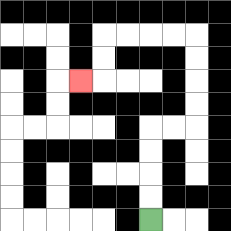{'start': '[6, 9]', 'end': '[3, 3]', 'path_directions': 'U,U,U,U,R,R,U,U,U,U,L,L,L,L,D,D,L', 'path_coordinates': '[[6, 9], [6, 8], [6, 7], [6, 6], [6, 5], [7, 5], [8, 5], [8, 4], [8, 3], [8, 2], [8, 1], [7, 1], [6, 1], [5, 1], [4, 1], [4, 2], [4, 3], [3, 3]]'}